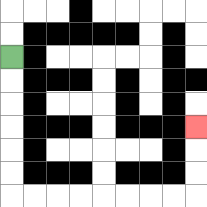{'start': '[0, 2]', 'end': '[8, 5]', 'path_directions': 'D,D,D,D,D,D,R,R,R,R,R,R,R,R,U,U,U', 'path_coordinates': '[[0, 2], [0, 3], [0, 4], [0, 5], [0, 6], [0, 7], [0, 8], [1, 8], [2, 8], [3, 8], [4, 8], [5, 8], [6, 8], [7, 8], [8, 8], [8, 7], [8, 6], [8, 5]]'}